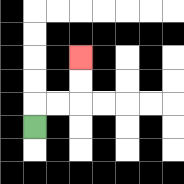{'start': '[1, 5]', 'end': '[3, 2]', 'path_directions': 'U,R,R,U,U', 'path_coordinates': '[[1, 5], [1, 4], [2, 4], [3, 4], [3, 3], [3, 2]]'}